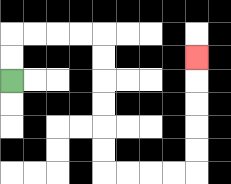{'start': '[0, 3]', 'end': '[8, 2]', 'path_directions': 'U,U,R,R,R,R,D,D,D,D,D,D,R,R,R,R,U,U,U,U,U', 'path_coordinates': '[[0, 3], [0, 2], [0, 1], [1, 1], [2, 1], [3, 1], [4, 1], [4, 2], [4, 3], [4, 4], [4, 5], [4, 6], [4, 7], [5, 7], [6, 7], [7, 7], [8, 7], [8, 6], [8, 5], [8, 4], [8, 3], [8, 2]]'}